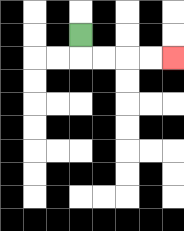{'start': '[3, 1]', 'end': '[7, 2]', 'path_directions': 'D,R,R,R,R', 'path_coordinates': '[[3, 1], [3, 2], [4, 2], [5, 2], [6, 2], [7, 2]]'}